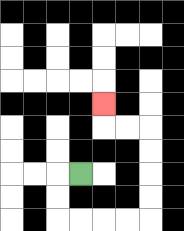{'start': '[3, 7]', 'end': '[4, 4]', 'path_directions': 'L,D,D,R,R,R,R,U,U,U,U,L,L,U', 'path_coordinates': '[[3, 7], [2, 7], [2, 8], [2, 9], [3, 9], [4, 9], [5, 9], [6, 9], [6, 8], [6, 7], [6, 6], [6, 5], [5, 5], [4, 5], [4, 4]]'}